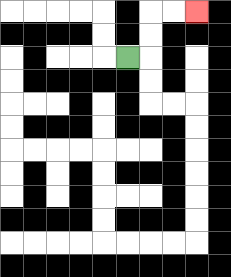{'start': '[5, 2]', 'end': '[8, 0]', 'path_directions': 'R,U,U,R,R', 'path_coordinates': '[[5, 2], [6, 2], [6, 1], [6, 0], [7, 0], [8, 0]]'}